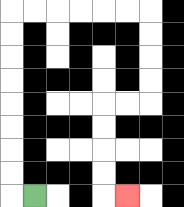{'start': '[1, 8]', 'end': '[5, 8]', 'path_directions': 'L,U,U,U,U,U,U,U,U,R,R,R,R,R,R,D,D,D,D,L,L,D,D,D,D,R', 'path_coordinates': '[[1, 8], [0, 8], [0, 7], [0, 6], [0, 5], [0, 4], [0, 3], [0, 2], [0, 1], [0, 0], [1, 0], [2, 0], [3, 0], [4, 0], [5, 0], [6, 0], [6, 1], [6, 2], [6, 3], [6, 4], [5, 4], [4, 4], [4, 5], [4, 6], [4, 7], [4, 8], [5, 8]]'}